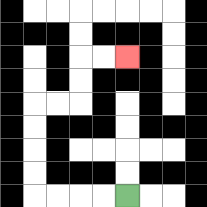{'start': '[5, 8]', 'end': '[5, 2]', 'path_directions': 'L,L,L,L,U,U,U,U,R,R,U,U,R,R', 'path_coordinates': '[[5, 8], [4, 8], [3, 8], [2, 8], [1, 8], [1, 7], [1, 6], [1, 5], [1, 4], [2, 4], [3, 4], [3, 3], [3, 2], [4, 2], [5, 2]]'}